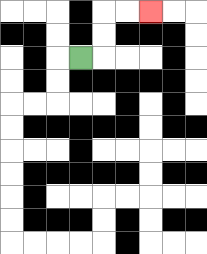{'start': '[3, 2]', 'end': '[6, 0]', 'path_directions': 'R,U,U,R,R', 'path_coordinates': '[[3, 2], [4, 2], [4, 1], [4, 0], [5, 0], [6, 0]]'}